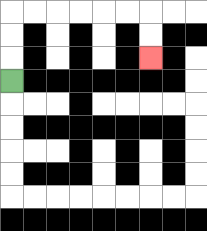{'start': '[0, 3]', 'end': '[6, 2]', 'path_directions': 'U,U,U,R,R,R,R,R,R,D,D', 'path_coordinates': '[[0, 3], [0, 2], [0, 1], [0, 0], [1, 0], [2, 0], [3, 0], [4, 0], [5, 0], [6, 0], [6, 1], [6, 2]]'}